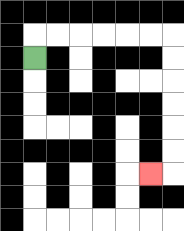{'start': '[1, 2]', 'end': '[6, 7]', 'path_directions': 'U,R,R,R,R,R,R,D,D,D,D,D,D,L', 'path_coordinates': '[[1, 2], [1, 1], [2, 1], [3, 1], [4, 1], [5, 1], [6, 1], [7, 1], [7, 2], [7, 3], [7, 4], [7, 5], [7, 6], [7, 7], [6, 7]]'}